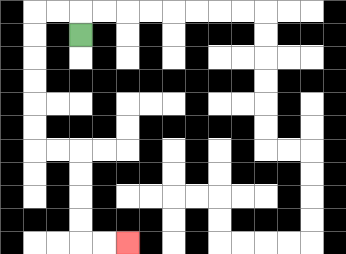{'start': '[3, 1]', 'end': '[5, 10]', 'path_directions': 'U,L,L,D,D,D,D,D,D,R,R,D,D,D,D,R,R', 'path_coordinates': '[[3, 1], [3, 0], [2, 0], [1, 0], [1, 1], [1, 2], [1, 3], [1, 4], [1, 5], [1, 6], [2, 6], [3, 6], [3, 7], [3, 8], [3, 9], [3, 10], [4, 10], [5, 10]]'}